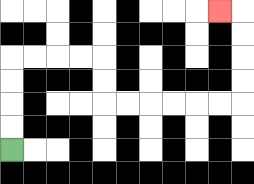{'start': '[0, 6]', 'end': '[9, 0]', 'path_directions': 'U,U,U,U,R,R,R,R,D,D,R,R,R,R,R,R,U,U,U,U,L', 'path_coordinates': '[[0, 6], [0, 5], [0, 4], [0, 3], [0, 2], [1, 2], [2, 2], [3, 2], [4, 2], [4, 3], [4, 4], [5, 4], [6, 4], [7, 4], [8, 4], [9, 4], [10, 4], [10, 3], [10, 2], [10, 1], [10, 0], [9, 0]]'}